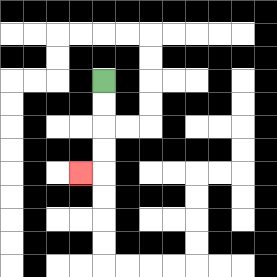{'start': '[4, 3]', 'end': '[3, 7]', 'path_directions': 'D,D,D,D,L', 'path_coordinates': '[[4, 3], [4, 4], [4, 5], [4, 6], [4, 7], [3, 7]]'}